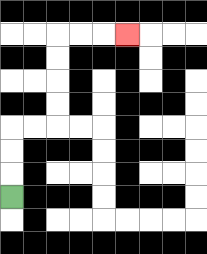{'start': '[0, 8]', 'end': '[5, 1]', 'path_directions': 'U,U,U,R,R,U,U,U,U,R,R,R', 'path_coordinates': '[[0, 8], [0, 7], [0, 6], [0, 5], [1, 5], [2, 5], [2, 4], [2, 3], [2, 2], [2, 1], [3, 1], [4, 1], [5, 1]]'}